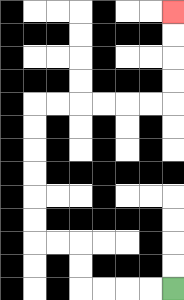{'start': '[7, 12]', 'end': '[7, 0]', 'path_directions': 'L,L,L,L,U,U,L,L,U,U,U,U,U,U,R,R,R,R,R,R,U,U,U,U', 'path_coordinates': '[[7, 12], [6, 12], [5, 12], [4, 12], [3, 12], [3, 11], [3, 10], [2, 10], [1, 10], [1, 9], [1, 8], [1, 7], [1, 6], [1, 5], [1, 4], [2, 4], [3, 4], [4, 4], [5, 4], [6, 4], [7, 4], [7, 3], [7, 2], [7, 1], [7, 0]]'}